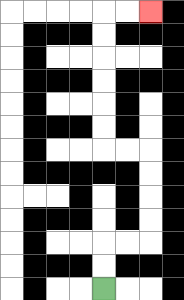{'start': '[4, 12]', 'end': '[6, 0]', 'path_directions': 'U,U,R,R,U,U,U,U,L,L,U,U,U,U,U,U,R,R', 'path_coordinates': '[[4, 12], [4, 11], [4, 10], [5, 10], [6, 10], [6, 9], [6, 8], [6, 7], [6, 6], [5, 6], [4, 6], [4, 5], [4, 4], [4, 3], [4, 2], [4, 1], [4, 0], [5, 0], [6, 0]]'}